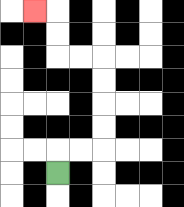{'start': '[2, 7]', 'end': '[1, 0]', 'path_directions': 'U,R,R,U,U,U,U,L,L,U,U,L', 'path_coordinates': '[[2, 7], [2, 6], [3, 6], [4, 6], [4, 5], [4, 4], [4, 3], [4, 2], [3, 2], [2, 2], [2, 1], [2, 0], [1, 0]]'}